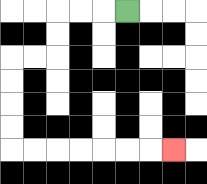{'start': '[5, 0]', 'end': '[7, 6]', 'path_directions': 'L,L,L,D,D,L,L,D,D,D,D,R,R,R,R,R,R,R', 'path_coordinates': '[[5, 0], [4, 0], [3, 0], [2, 0], [2, 1], [2, 2], [1, 2], [0, 2], [0, 3], [0, 4], [0, 5], [0, 6], [1, 6], [2, 6], [3, 6], [4, 6], [5, 6], [6, 6], [7, 6]]'}